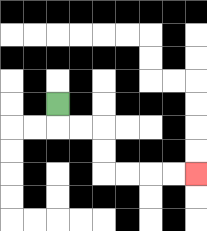{'start': '[2, 4]', 'end': '[8, 7]', 'path_directions': 'D,R,R,D,D,R,R,R,R', 'path_coordinates': '[[2, 4], [2, 5], [3, 5], [4, 5], [4, 6], [4, 7], [5, 7], [6, 7], [7, 7], [8, 7]]'}